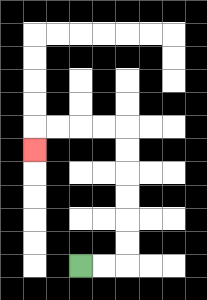{'start': '[3, 11]', 'end': '[1, 6]', 'path_directions': 'R,R,U,U,U,U,U,U,L,L,L,L,D', 'path_coordinates': '[[3, 11], [4, 11], [5, 11], [5, 10], [5, 9], [5, 8], [5, 7], [5, 6], [5, 5], [4, 5], [3, 5], [2, 5], [1, 5], [1, 6]]'}